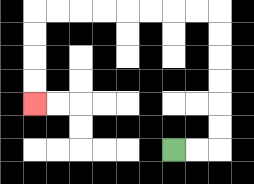{'start': '[7, 6]', 'end': '[1, 4]', 'path_directions': 'R,R,U,U,U,U,U,U,L,L,L,L,L,L,L,L,D,D,D,D', 'path_coordinates': '[[7, 6], [8, 6], [9, 6], [9, 5], [9, 4], [9, 3], [9, 2], [9, 1], [9, 0], [8, 0], [7, 0], [6, 0], [5, 0], [4, 0], [3, 0], [2, 0], [1, 0], [1, 1], [1, 2], [1, 3], [1, 4]]'}